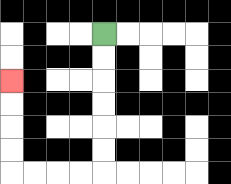{'start': '[4, 1]', 'end': '[0, 3]', 'path_directions': 'D,D,D,D,D,D,L,L,L,L,U,U,U,U', 'path_coordinates': '[[4, 1], [4, 2], [4, 3], [4, 4], [4, 5], [4, 6], [4, 7], [3, 7], [2, 7], [1, 7], [0, 7], [0, 6], [0, 5], [0, 4], [0, 3]]'}